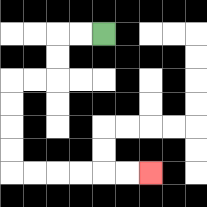{'start': '[4, 1]', 'end': '[6, 7]', 'path_directions': 'L,L,D,D,L,L,D,D,D,D,R,R,R,R,R,R', 'path_coordinates': '[[4, 1], [3, 1], [2, 1], [2, 2], [2, 3], [1, 3], [0, 3], [0, 4], [0, 5], [0, 6], [0, 7], [1, 7], [2, 7], [3, 7], [4, 7], [5, 7], [6, 7]]'}